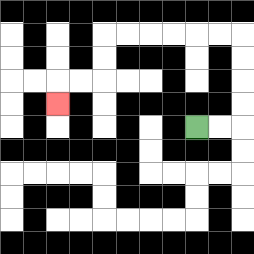{'start': '[8, 5]', 'end': '[2, 4]', 'path_directions': 'R,R,U,U,U,U,L,L,L,L,L,L,D,D,L,L,D', 'path_coordinates': '[[8, 5], [9, 5], [10, 5], [10, 4], [10, 3], [10, 2], [10, 1], [9, 1], [8, 1], [7, 1], [6, 1], [5, 1], [4, 1], [4, 2], [4, 3], [3, 3], [2, 3], [2, 4]]'}